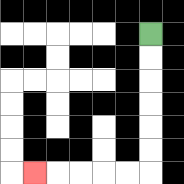{'start': '[6, 1]', 'end': '[1, 7]', 'path_directions': 'D,D,D,D,D,D,L,L,L,L,L', 'path_coordinates': '[[6, 1], [6, 2], [6, 3], [6, 4], [6, 5], [6, 6], [6, 7], [5, 7], [4, 7], [3, 7], [2, 7], [1, 7]]'}